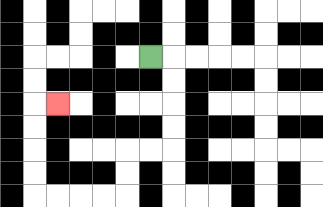{'start': '[6, 2]', 'end': '[2, 4]', 'path_directions': 'R,D,D,D,D,L,L,D,D,L,L,L,L,U,U,U,U,R', 'path_coordinates': '[[6, 2], [7, 2], [7, 3], [7, 4], [7, 5], [7, 6], [6, 6], [5, 6], [5, 7], [5, 8], [4, 8], [3, 8], [2, 8], [1, 8], [1, 7], [1, 6], [1, 5], [1, 4], [2, 4]]'}